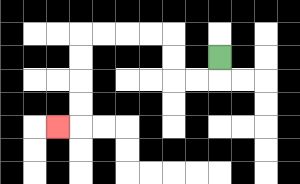{'start': '[9, 2]', 'end': '[2, 5]', 'path_directions': 'D,L,L,U,U,L,L,L,L,D,D,D,D,L', 'path_coordinates': '[[9, 2], [9, 3], [8, 3], [7, 3], [7, 2], [7, 1], [6, 1], [5, 1], [4, 1], [3, 1], [3, 2], [3, 3], [3, 4], [3, 5], [2, 5]]'}